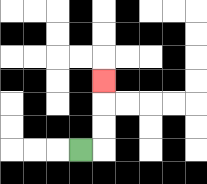{'start': '[3, 6]', 'end': '[4, 3]', 'path_directions': 'R,U,U,U', 'path_coordinates': '[[3, 6], [4, 6], [4, 5], [4, 4], [4, 3]]'}